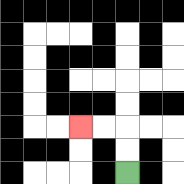{'start': '[5, 7]', 'end': '[3, 5]', 'path_directions': 'U,U,L,L', 'path_coordinates': '[[5, 7], [5, 6], [5, 5], [4, 5], [3, 5]]'}